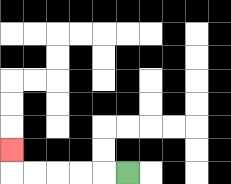{'start': '[5, 7]', 'end': '[0, 6]', 'path_directions': 'L,L,L,L,L,U', 'path_coordinates': '[[5, 7], [4, 7], [3, 7], [2, 7], [1, 7], [0, 7], [0, 6]]'}